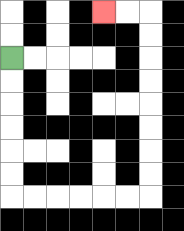{'start': '[0, 2]', 'end': '[4, 0]', 'path_directions': 'D,D,D,D,D,D,R,R,R,R,R,R,U,U,U,U,U,U,U,U,L,L', 'path_coordinates': '[[0, 2], [0, 3], [0, 4], [0, 5], [0, 6], [0, 7], [0, 8], [1, 8], [2, 8], [3, 8], [4, 8], [5, 8], [6, 8], [6, 7], [6, 6], [6, 5], [6, 4], [6, 3], [6, 2], [6, 1], [6, 0], [5, 0], [4, 0]]'}